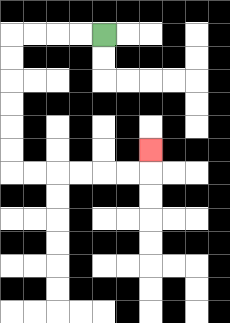{'start': '[4, 1]', 'end': '[6, 6]', 'path_directions': 'L,L,L,L,D,D,D,D,D,D,R,R,R,R,R,R,U', 'path_coordinates': '[[4, 1], [3, 1], [2, 1], [1, 1], [0, 1], [0, 2], [0, 3], [0, 4], [0, 5], [0, 6], [0, 7], [1, 7], [2, 7], [3, 7], [4, 7], [5, 7], [6, 7], [6, 6]]'}